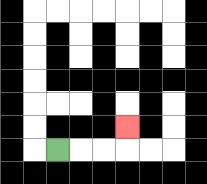{'start': '[2, 6]', 'end': '[5, 5]', 'path_directions': 'R,R,R,U', 'path_coordinates': '[[2, 6], [3, 6], [4, 6], [5, 6], [5, 5]]'}